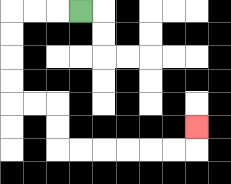{'start': '[3, 0]', 'end': '[8, 5]', 'path_directions': 'L,L,L,D,D,D,D,R,R,D,D,R,R,R,R,R,R,U', 'path_coordinates': '[[3, 0], [2, 0], [1, 0], [0, 0], [0, 1], [0, 2], [0, 3], [0, 4], [1, 4], [2, 4], [2, 5], [2, 6], [3, 6], [4, 6], [5, 6], [6, 6], [7, 6], [8, 6], [8, 5]]'}